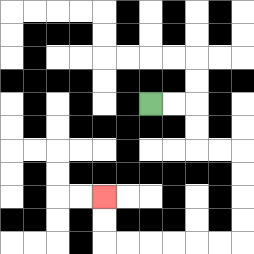{'start': '[6, 4]', 'end': '[4, 8]', 'path_directions': 'R,R,D,D,R,R,D,D,D,D,L,L,L,L,L,L,U,U', 'path_coordinates': '[[6, 4], [7, 4], [8, 4], [8, 5], [8, 6], [9, 6], [10, 6], [10, 7], [10, 8], [10, 9], [10, 10], [9, 10], [8, 10], [7, 10], [6, 10], [5, 10], [4, 10], [4, 9], [4, 8]]'}